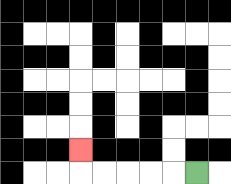{'start': '[8, 7]', 'end': '[3, 6]', 'path_directions': 'L,L,L,L,L,U', 'path_coordinates': '[[8, 7], [7, 7], [6, 7], [5, 7], [4, 7], [3, 7], [3, 6]]'}